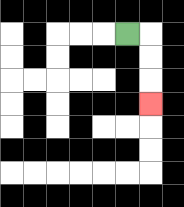{'start': '[5, 1]', 'end': '[6, 4]', 'path_directions': 'R,D,D,D', 'path_coordinates': '[[5, 1], [6, 1], [6, 2], [6, 3], [6, 4]]'}